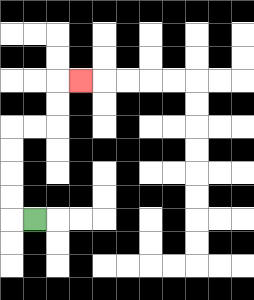{'start': '[1, 9]', 'end': '[3, 3]', 'path_directions': 'L,U,U,U,U,R,R,U,U,R', 'path_coordinates': '[[1, 9], [0, 9], [0, 8], [0, 7], [0, 6], [0, 5], [1, 5], [2, 5], [2, 4], [2, 3], [3, 3]]'}